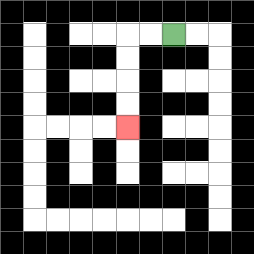{'start': '[7, 1]', 'end': '[5, 5]', 'path_directions': 'L,L,D,D,D,D', 'path_coordinates': '[[7, 1], [6, 1], [5, 1], [5, 2], [5, 3], [5, 4], [5, 5]]'}